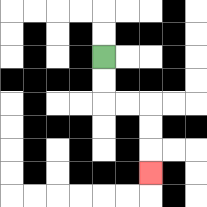{'start': '[4, 2]', 'end': '[6, 7]', 'path_directions': 'D,D,R,R,D,D,D', 'path_coordinates': '[[4, 2], [4, 3], [4, 4], [5, 4], [6, 4], [6, 5], [6, 6], [6, 7]]'}